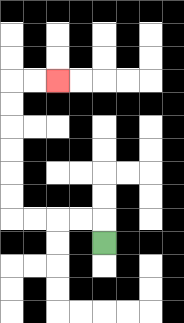{'start': '[4, 10]', 'end': '[2, 3]', 'path_directions': 'U,L,L,L,L,U,U,U,U,U,U,R,R', 'path_coordinates': '[[4, 10], [4, 9], [3, 9], [2, 9], [1, 9], [0, 9], [0, 8], [0, 7], [0, 6], [0, 5], [0, 4], [0, 3], [1, 3], [2, 3]]'}